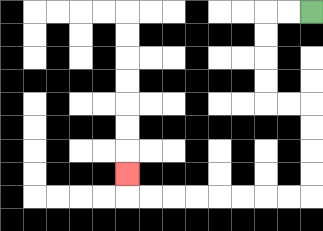{'start': '[13, 0]', 'end': '[5, 7]', 'path_directions': 'L,L,D,D,D,D,R,R,D,D,D,D,L,L,L,L,L,L,L,L,U', 'path_coordinates': '[[13, 0], [12, 0], [11, 0], [11, 1], [11, 2], [11, 3], [11, 4], [12, 4], [13, 4], [13, 5], [13, 6], [13, 7], [13, 8], [12, 8], [11, 8], [10, 8], [9, 8], [8, 8], [7, 8], [6, 8], [5, 8], [5, 7]]'}